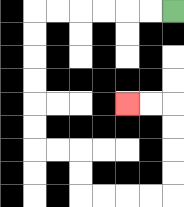{'start': '[7, 0]', 'end': '[5, 4]', 'path_directions': 'L,L,L,L,L,L,D,D,D,D,D,D,R,R,D,D,R,R,R,R,U,U,U,U,L,L', 'path_coordinates': '[[7, 0], [6, 0], [5, 0], [4, 0], [3, 0], [2, 0], [1, 0], [1, 1], [1, 2], [1, 3], [1, 4], [1, 5], [1, 6], [2, 6], [3, 6], [3, 7], [3, 8], [4, 8], [5, 8], [6, 8], [7, 8], [7, 7], [7, 6], [7, 5], [7, 4], [6, 4], [5, 4]]'}